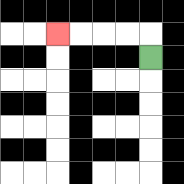{'start': '[6, 2]', 'end': '[2, 1]', 'path_directions': 'U,L,L,L,L', 'path_coordinates': '[[6, 2], [6, 1], [5, 1], [4, 1], [3, 1], [2, 1]]'}